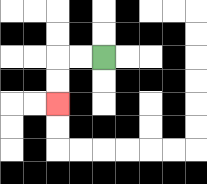{'start': '[4, 2]', 'end': '[2, 4]', 'path_directions': 'L,L,D,D', 'path_coordinates': '[[4, 2], [3, 2], [2, 2], [2, 3], [2, 4]]'}